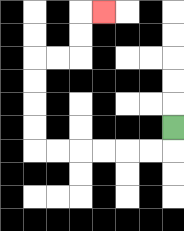{'start': '[7, 5]', 'end': '[4, 0]', 'path_directions': 'D,L,L,L,L,L,L,U,U,U,U,R,R,U,U,R', 'path_coordinates': '[[7, 5], [7, 6], [6, 6], [5, 6], [4, 6], [3, 6], [2, 6], [1, 6], [1, 5], [1, 4], [1, 3], [1, 2], [2, 2], [3, 2], [3, 1], [3, 0], [4, 0]]'}